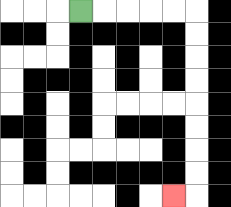{'start': '[3, 0]', 'end': '[7, 8]', 'path_directions': 'R,R,R,R,R,D,D,D,D,D,D,D,D,L', 'path_coordinates': '[[3, 0], [4, 0], [5, 0], [6, 0], [7, 0], [8, 0], [8, 1], [8, 2], [8, 3], [8, 4], [8, 5], [8, 6], [8, 7], [8, 8], [7, 8]]'}